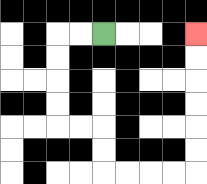{'start': '[4, 1]', 'end': '[8, 1]', 'path_directions': 'L,L,D,D,D,D,R,R,D,D,R,R,R,R,U,U,U,U,U,U', 'path_coordinates': '[[4, 1], [3, 1], [2, 1], [2, 2], [2, 3], [2, 4], [2, 5], [3, 5], [4, 5], [4, 6], [4, 7], [5, 7], [6, 7], [7, 7], [8, 7], [8, 6], [8, 5], [8, 4], [8, 3], [8, 2], [8, 1]]'}